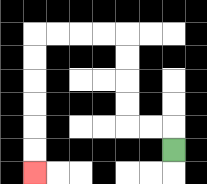{'start': '[7, 6]', 'end': '[1, 7]', 'path_directions': 'U,L,L,U,U,U,U,L,L,L,L,D,D,D,D,D,D', 'path_coordinates': '[[7, 6], [7, 5], [6, 5], [5, 5], [5, 4], [5, 3], [5, 2], [5, 1], [4, 1], [3, 1], [2, 1], [1, 1], [1, 2], [1, 3], [1, 4], [1, 5], [1, 6], [1, 7]]'}